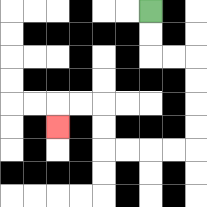{'start': '[6, 0]', 'end': '[2, 5]', 'path_directions': 'D,D,R,R,D,D,D,D,L,L,L,L,U,U,L,L,D', 'path_coordinates': '[[6, 0], [6, 1], [6, 2], [7, 2], [8, 2], [8, 3], [8, 4], [8, 5], [8, 6], [7, 6], [6, 6], [5, 6], [4, 6], [4, 5], [4, 4], [3, 4], [2, 4], [2, 5]]'}